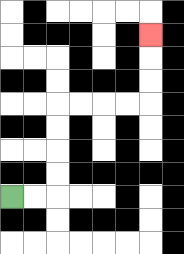{'start': '[0, 8]', 'end': '[6, 1]', 'path_directions': 'R,R,U,U,U,U,R,R,R,R,U,U,U', 'path_coordinates': '[[0, 8], [1, 8], [2, 8], [2, 7], [2, 6], [2, 5], [2, 4], [3, 4], [4, 4], [5, 4], [6, 4], [6, 3], [6, 2], [6, 1]]'}